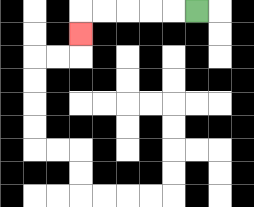{'start': '[8, 0]', 'end': '[3, 1]', 'path_directions': 'L,L,L,L,L,D', 'path_coordinates': '[[8, 0], [7, 0], [6, 0], [5, 0], [4, 0], [3, 0], [3, 1]]'}